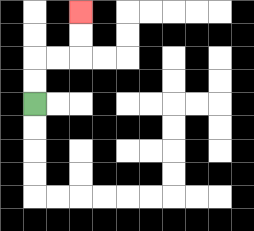{'start': '[1, 4]', 'end': '[3, 0]', 'path_directions': 'U,U,R,R,U,U', 'path_coordinates': '[[1, 4], [1, 3], [1, 2], [2, 2], [3, 2], [3, 1], [3, 0]]'}